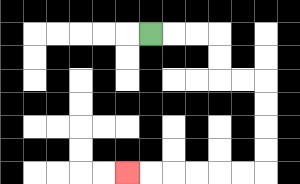{'start': '[6, 1]', 'end': '[5, 7]', 'path_directions': 'R,R,R,D,D,R,R,D,D,D,D,L,L,L,L,L,L', 'path_coordinates': '[[6, 1], [7, 1], [8, 1], [9, 1], [9, 2], [9, 3], [10, 3], [11, 3], [11, 4], [11, 5], [11, 6], [11, 7], [10, 7], [9, 7], [8, 7], [7, 7], [6, 7], [5, 7]]'}